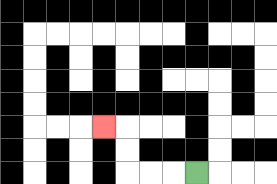{'start': '[8, 7]', 'end': '[4, 5]', 'path_directions': 'L,L,L,U,U,L', 'path_coordinates': '[[8, 7], [7, 7], [6, 7], [5, 7], [5, 6], [5, 5], [4, 5]]'}